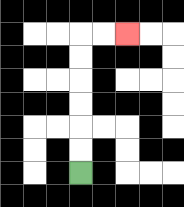{'start': '[3, 7]', 'end': '[5, 1]', 'path_directions': 'U,U,U,U,U,U,R,R', 'path_coordinates': '[[3, 7], [3, 6], [3, 5], [3, 4], [3, 3], [3, 2], [3, 1], [4, 1], [5, 1]]'}